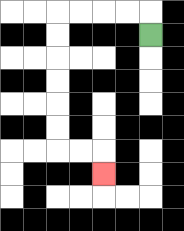{'start': '[6, 1]', 'end': '[4, 7]', 'path_directions': 'U,L,L,L,L,D,D,D,D,D,D,R,R,D', 'path_coordinates': '[[6, 1], [6, 0], [5, 0], [4, 0], [3, 0], [2, 0], [2, 1], [2, 2], [2, 3], [2, 4], [2, 5], [2, 6], [3, 6], [4, 6], [4, 7]]'}